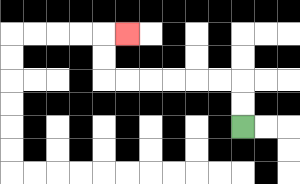{'start': '[10, 5]', 'end': '[5, 1]', 'path_directions': 'U,U,L,L,L,L,L,L,U,U,R', 'path_coordinates': '[[10, 5], [10, 4], [10, 3], [9, 3], [8, 3], [7, 3], [6, 3], [5, 3], [4, 3], [4, 2], [4, 1], [5, 1]]'}